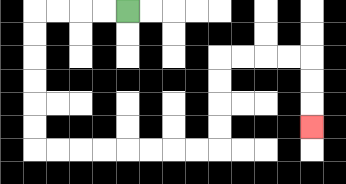{'start': '[5, 0]', 'end': '[13, 5]', 'path_directions': 'L,L,L,L,D,D,D,D,D,D,R,R,R,R,R,R,R,R,U,U,U,U,R,R,R,R,D,D,D', 'path_coordinates': '[[5, 0], [4, 0], [3, 0], [2, 0], [1, 0], [1, 1], [1, 2], [1, 3], [1, 4], [1, 5], [1, 6], [2, 6], [3, 6], [4, 6], [5, 6], [6, 6], [7, 6], [8, 6], [9, 6], [9, 5], [9, 4], [9, 3], [9, 2], [10, 2], [11, 2], [12, 2], [13, 2], [13, 3], [13, 4], [13, 5]]'}